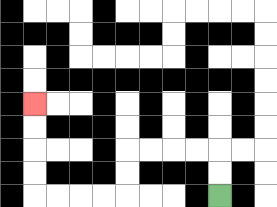{'start': '[9, 8]', 'end': '[1, 4]', 'path_directions': 'U,U,L,L,L,L,D,D,L,L,L,L,U,U,U,U', 'path_coordinates': '[[9, 8], [9, 7], [9, 6], [8, 6], [7, 6], [6, 6], [5, 6], [5, 7], [5, 8], [4, 8], [3, 8], [2, 8], [1, 8], [1, 7], [1, 6], [1, 5], [1, 4]]'}